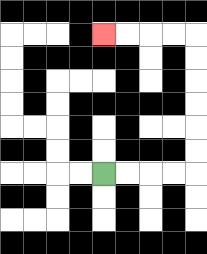{'start': '[4, 7]', 'end': '[4, 1]', 'path_directions': 'R,R,R,R,U,U,U,U,U,U,L,L,L,L', 'path_coordinates': '[[4, 7], [5, 7], [6, 7], [7, 7], [8, 7], [8, 6], [8, 5], [8, 4], [8, 3], [8, 2], [8, 1], [7, 1], [6, 1], [5, 1], [4, 1]]'}